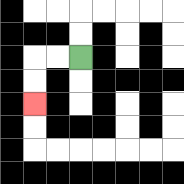{'start': '[3, 2]', 'end': '[1, 4]', 'path_directions': 'L,L,D,D', 'path_coordinates': '[[3, 2], [2, 2], [1, 2], [1, 3], [1, 4]]'}